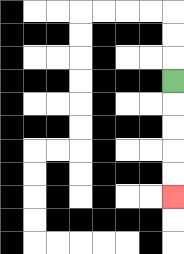{'start': '[7, 3]', 'end': '[7, 8]', 'path_directions': 'D,D,D,D,D', 'path_coordinates': '[[7, 3], [7, 4], [7, 5], [7, 6], [7, 7], [7, 8]]'}